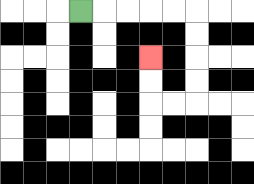{'start': '[3, 0]', 'end': '[6, 2]', 'path_directions': 'R,R,R,R,R,D,D,D,D,L,L,U,U', 'path_coordinates': '[[3, 0], [4, 0], [5, 0], [6, 0], [7, 0], [8, 0], [8, 1], [8, 2], [8, 3], [8, 4], [7, 4], [6, 4], [6, 3], [6, 2]]'}